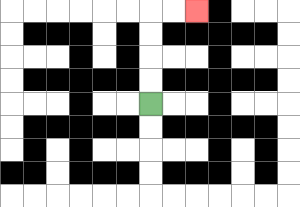{'start': '[6, 4]', 'end': '[8, 0]', 'path_directions': 'U,U,U,U,R,R', 'path_coordinates': '[[6, 4], [6, 3], [6, 2], [6, 1], [6, 0], [7, 0], [8, 0]]'}